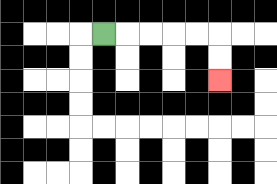{'start': '[4, 1]', 'end': '[9, 3]', 'path_directions': 'R,R,R,R,R,D,D', 'path_coordinates': '[[4, 1], [5, 1], [6, 1], [7, 1], [8, 1], [9, 1], [9, 2], [9, 3]]'}